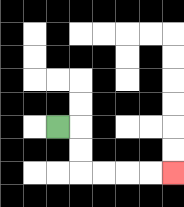{'start': '[2, 5]', 'end': '[7, 7]', 'path_directions': 'R,D,D,R,R,R,R', 'path_coordinates': '[[2, 5], [3, 5], [3, 6], [3, 7], [4, 7], [5, 7], [6, 7], [7, 7]]'}